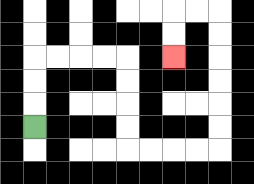{'start': '[1, 5]', 'end': '[7, 2]', 'path_directions': 'U,U,U,R,R,R,R,D,D,D,D,R,R,R,R,U,U,U,U,U,U,L,L,D,D', 'path_coordinates': '[[1, 5], [1, 4], [1, 3], [1, 2], [2, 2], [3, 2], [4, 2], [5, 2], [5, 3], [5, 4], [5, 5], [5, 6], [6, 6], [7, 6], [8, 6], [9, 6], [9, 5], [9, 4], [9, 3], [9, 2], [9, 1], [9, 0], [8, 0], [7, 0], [7, 1], [7, 2]]'}